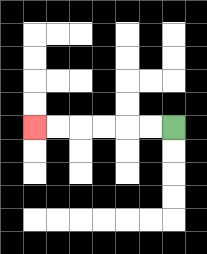{'start': '[7, 5]', 'end': '[1, 5]', 'path_directions': 'L,L,L,L,L,L', 'path_coordinates': '[[7, 5], [6, 5], [5, 5], [4, 5], [3, 5], [2, 5], [1, 5]]'}